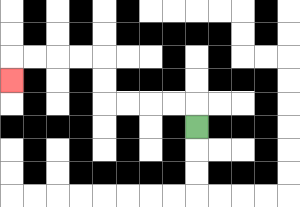{'start': '[8, 5]', 'end': '[0, 3]', 'path_directions': 'U,L,L,L,L,U,U,L,L,L,L,D', 'path_coordinates': '[[8, 5], [8, 4], [7, 4], [6, 4], [5, 4], [4, 4], [4, 3], [4, 2], [3, 2], [2, 2], [1, 2], [0, 2], [0, 3]]'}